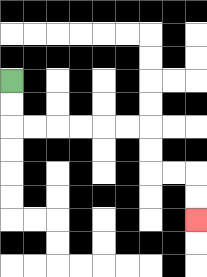{'start': '[0, 3]', 'end': '[8, 9]', 'path_directions': 'D,D,R,R,R,R,R,R,D,D,R,R,D,D', 'path_coordinates': '[[0, 3], [0, 4], [0, 5], [1, 5], [2, 5], [3, 5], [4, 5], [5, 5], [6, 5], [6, 6], [6, 7], [7, 7], [8, 7], [8, 8], [8, 9]]'}